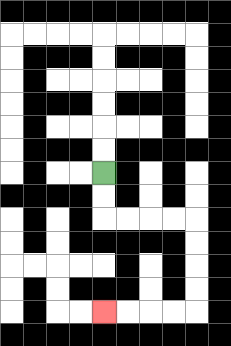{'start': '[4, 7]', 'end': '[4, 13]', 'path_directions': 'D,D,R,R,R,R,D,D,D,D,L,L,L,L', 'path_coordinates': '[[4, 7], [4, 8], [4, 9], [5, 9], [6, 9], [7, 9], [8, 9], [8, 10], [8, 11], [8, 12], [8, 13], [7, 13], [6, 13], [5, 13], [4, 13]]'}